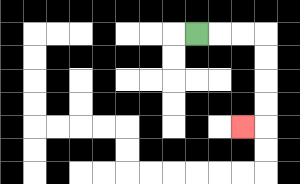{'start': '[8, 1]', 'end': '[10, 5]', 'path_directions': 'R,R,R,D,D,D,D,L', 'path_coordinates': '[[8, 1], [9, 1], [10, 1], [11, 1], [11, 2], [11, 3], [11, 4], [11, 5], [10, 5]]'}